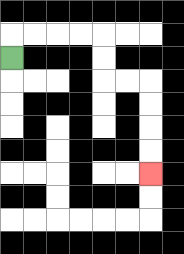{'start': '[0, 2]', 'end': '[6, 7]', 'path_directions': 'U,R,R,R,R,D,D,R,R,D,D,D,D', 'path_coordinates': '[[0, 2], [0, 1], [1, 1], [2, 1], [3, 1], [4, 1], [4, 2], [4, 3], [5, 3], [6, 3], [6, 4], [6, 5], [6, 6], [6, 7]]'}